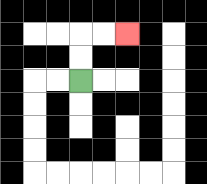{'start': '[3, 3]', 'end': '[5, 1]', 'path_directions': 'U,U,R,R', 'path_coordinates': '[[3, 3], [3, 2], [3, 1], [4, 1], [5, 1]]'}